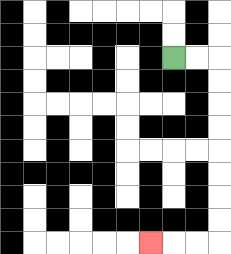{'start': '[7, 2]', 'end': '[6, 10]', 'path_directions': 'R,R,D,D,D,D,D,D,D,D,L,L,L', 'path_coordinates': '[[7, 2], [8, 2], [9, 2], [9, 3], [9, 4], [9, 5], [9, 6], [9, 7], [9, 8], [9, 9], [9, 10], [8, 10], [7, 10], [6, 10]]'}